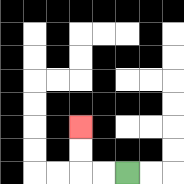{'start': '[5, 7]', 'end': '[3, 5]', 'path_directions': 'L,L,U,U', 'path_coordinates': '[[5, 7], [4, 7], [3, 7], [3, 6], [3, 5]]'}